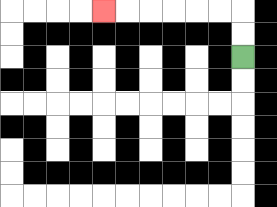{'start': '[10, 2]', 'end': '[4, 0]', 'path_directions': 'U,U,L,L,L,L,L,L', 'path_coordinates': '[[10, 2], [10, 1], [10, 0], [9, 0], [8, 0], [7, 0], [6, 0], [5, 0], [4, 0]]'}